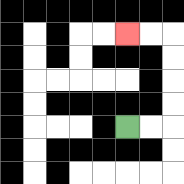{'start': '[5, 5]', 'end': '[5, 1]', 'path_directions': 'R,R,U,U,U,U,L,L', 'path_coordinates': '[[5, 5], [6, 5], [7, 5], [7, 4], [7, 3], [7, 2], [7, 1], [6, 1], [5, 1]]'}